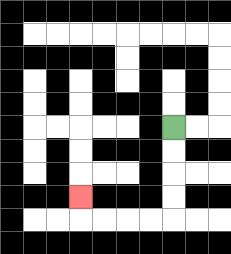{'start': '[7, 5]', 'end': '[3, 8]', 'path_directions': 'D,D,D,D,L,L,L,L,U', 'path_coordinates': '[[7, 5], [7, 6], [7, 7], [7, 8], [7, 9], [6, 9], [5, 9], [4, 9], [3, 9], [3, 8]]'}